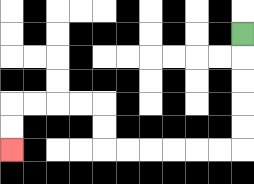{'start': '[10, 1]', 'end': '[0, 6]', 'path_directions': 'D,D,D,D,D,L,L,L,L,L,L,U,U,L,L,L,L,D,D', 'path_coordinates': '[[10, 1], [10, 2], [10, 3], [10, 4], [10, 5], [10, 6], [9, 6], [8, 6], [7, 6], [6, 6], [5, 6], [4, 6], [4, 5], [4, 4], [3, 4], [2, 4], [1, 4], [0, 4], [0, 5], [0, 6]]'}